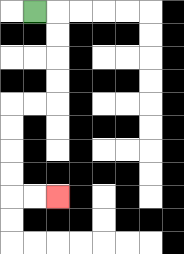{'start': '[1, 0]', 'end': '[2, 8]', 'path_directions': 'R,D,D,D,D,L,L,D,D,D,D,R,R', 'path_coordinates': '[[1, 0], [2, 0], [2, 1], [2, 2], [2, 3], [2, 4], [1, 4], [0, 4], [0, 5], [0, 6], [0, 7], [0, 8], [1, 8], [2, 8]]'}